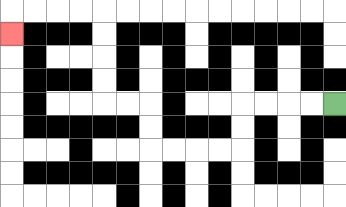{'start': '[14, 4]', 'end': '[0, 1]', 'path_directions': 'L,L,L,L,D,D,L,L,L,L,U,U,L,L,U,U,U,U,L,L,L,L,D', 'path_coordinates': '[[14, 4], [13, 4], [12, 4], [11, 4], [10, 4], [10, 5], [10, 6], [9, 6], [8, 6], [7, 6], [6, 6], [6, 5], [6, 4], [5, 4], [4, 4], [4, 3], [4, 2], [4, 1], [4, 0], [3, 0], [2, 0], [1, 0], [0, 0], [0, 1]]'}